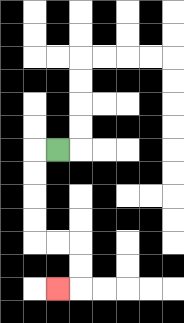{'start': '[2, 6]', 'end': '[2, 12]', 'path_directions': 'L,D,D,D,D,R,R,D,D,L', 'path_coordinates': '[[2, 6], [1, 6], [1, 7], [1, 8], [1, 9], [1, 10], [2, 10], [3, 10], [3, 11], [3, 12], [2, 12]]'}